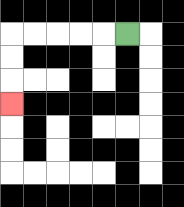{'start': '[5, 1]', 'end': '[0, 4]', 'path_directions': 'L,L,L,L,L,D,D,D', 'path_coordinates': '[[5, 1], [4, 1], [3, 1], [2, 1], [1, 1], [0, 1], [0, 2], [0, 3], [0, 4]]'}